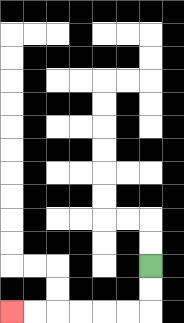{'start': '[6, 11]', 'end': '[0, 13]', 'path_directions': 'D,D,L,L,L,L,L,L', 'path_coordinates': '[[6, 11], [6, 12], [6, 13], [5, 13], [4, 13], [3, 13], [2, 13], [1, 13], [0, 13]]'}